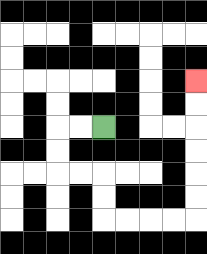{'start': '[4, 5]', 'end': '[8, 3]', 'path_directions': 'L,L,D,D,R,R,D,D,R,R,R,R,U,U,U,U,U,U', 'path_coordinates': '[[4, 5], [3, 5], [2, 5], [2, 6], [2, 7], [3, 7], [4, 7], [4, 8], [4, 9], [5, 9], [6, 9], [7, 9], [8, 9], [8, 8], [8, 7], [8, 6], [8, 5], [8, 4], [8, 3]]'}